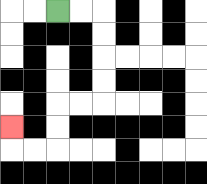{'start': '[2, 0]', 'end': '[0, 5]', 'path_directions': 'R,R,D,D,D,D,L,L,D,D,L,L,U', 'path_coordinates': '[[2, 0], [3, 0], [4, 0], [4, 1], [4, 2], [4, 3], [4, 4], [3, 4], [2, 4], [2, 5], [2, 6], [1, 6], [0, 6], [0, 5]]'}